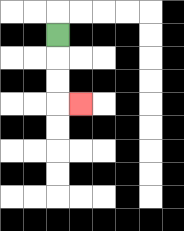{'start': '[2, 1]', 'end': '[3, 4]', 'path_directions': 'D,D,D,R', 'path_coordinates': '[[2, 1], [2, 2], [2, 3], [2, 4], [3, 4]]'}